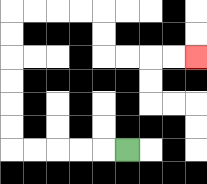{'start': '[5, 6]', 'end': '[8, 2]', 'path_directions': 'L,L,L,L,L,U,U,U,U,U,U,R,R,R,R,D,D,R,R,R,R', 'path_coordinates': '[[5, 6], [4, 6], [3, 6], [2, 6], [1, 6], [0, 6], [0, 5], [0, 4], [0, 3], [0, 2], [0, 1], [0, 0], [1, 0], [2, 0], [3, 0], [4, 0], [4, 1], [4, 2], [5, 2], [6, 2], [7, 2], [8, 2]]'}